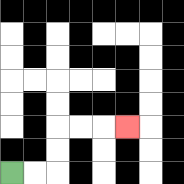{'start': '[0, 7]', 'end': '[5, 5]', 'path_directions': 'R,R,U,U,R,R,R', 'path_coordinates': '[[0, 7], [1, 7], [2, 7], [2, 6], [2, 5], [3, 5], [4, 5], [5, 5]]'}